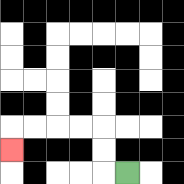{'start': '[5, 7]', 'end': '[0, 6]', 'path_directions': 'L,U,U,L,L,L,L,D', 'path_coordinates': '[[5, 7], [4, 7], [4, 6], [4, 5], [3, 5], [2, 5], [1, 5], [0, 5], [0, 6]]'}